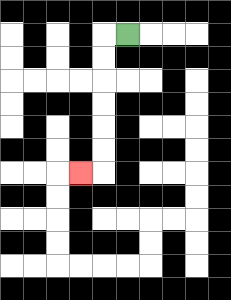{'start': '[5, 1]', 'end': '[3, 7]', 'path_directions': 'L,D,D,D,D,D,D,L', 'path_coordinates': '[[5, 1], [4, 1], [4, 2], [4, 3], [4, 4], [4, 5], [4, 6], [4, 7], [3, 7]]'}